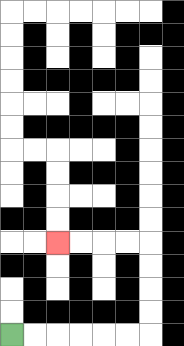{'start': '[0, 14]', 'end': '[2, 10]', 'path_directions': 'R,R,R,R,R,R,U,U,U,U,L,L,L,L', 'path_coordinates': '[[0, 14], [1, 14], [2, 14], [3, 14], [4, 14], [5, 14], [6, 14], [6, 13], [6, 12], [6, 11], [6, 10], [5, 10], [4, 10], [3, 10], [2, 10]]'}